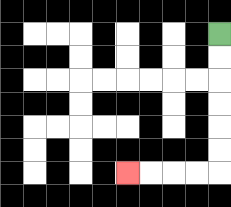{'start': '[9, 1]', 'end': '[5, 7]', 'path_directions': 'D,D,D,D,D,D,L,L,L,L', 'path_coordinates': '[[9, 1], [9, 2], [9, 3], [9, 4], [9, 5], [9, 6], [9, 7], [8, 7], [7, 7], [6, 7], [5, 7]]'}